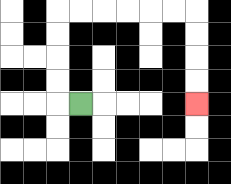{'start': '[3, 4]', 'end': '[8, 4]', 'path_directions': 'L,U,U,U,U,R,R,R,R,R,R,D,D,D,D', 'path_coordinates': '[[3, 4], [2, 4], [2, 3], [2, 2], [2, 1], [2, 0], [3, 0], [4, 0], [5, 0], [6, 0], [7, 0], [8, 0], [8, 1], [8, 2], [8, 3], [8, 4]]'}